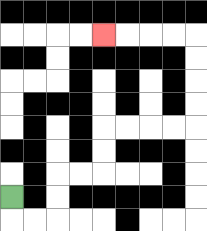{'start': '[0, 8]', 'end': '[4, 1]', 'path_directions': 'D,R,R,U,U,R,R,U,U,R,R,R,R,U,U,U,U,L,L,L,L', 'path_coordinates': '[[0, 8], [0, 9], [1, 9], [2, 9], [2, 8], [2, 7], [3, 7], [4, 7], [4, 6], [4, 5], [5, 5], [6, 5], [7, 5], [8, 5], [8, 4], [8, 3], [8, 2], [8, 1], [7, 1], [6, 1], [5, 1], [4, 1]]'}